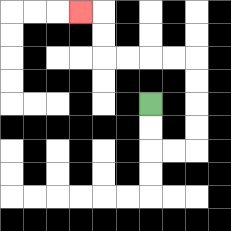{'start': '[6, 4]', 'end': '[3, 0]', 'path_directions': 'D,D,R,R,U,U,U,U,L,L,L,L,U,U,L', 'path_coordinates': '[[6, 4], [6, 5], [6, 6], [7, 6], [8, 6], [8, 5], [8, 4], [8, 3], [8, 2], [7, 2], [6, 2], [5, 2], [4, 2], [4, 1], [4, 0], [3, 0]]'}